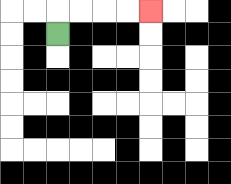{'start': '[2, 1]', 'end': '[6, 0]', 'path_directions': 'U,R,R,R,R', 'path_coordinates': '[[2, 1], [2, 0], [3, 0], [4, 0], [5, 0], [6, 0]]'}